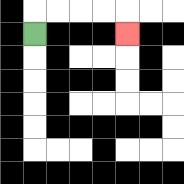{'start': '[1, 1]', 'end': '[5, 1]', 'path_directions': 'U,R,R,R,R,D', 'path_coordinates': '[[1, 1], [1, 0], [2, 0], [3, 0], [4, 0], [5, 0], [5, 1]]'}